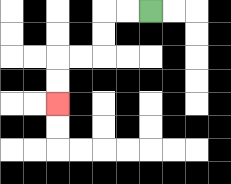{'start': '[6, 0]', 'end': '[2, 4]', 'path_directions': 'L,L,D,D,L,L,D,D', 'path_coordinates': '[[6, 0], [5, 0], [4, 0], [4, 1], [4, 2], [3, 2], [2, 2], [2, 3], [2, 4]]'}